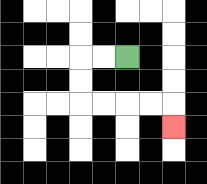{'start': '[5, 2]', 'end': '[7, 5]', 'path_directions': 'L,L,D,D,R,R,R,R,D', 'path_coordinates': '[[5, 2], [4, 2], [3, 2], [3, 3], [3, 4], [4, 4], [5, 4], [6, 4], [7, 4], [7, 5]]'}